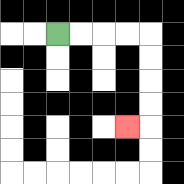{'start': '[2, 1]', 'end': '[5, 5]', 'path_directions': 'R,R,R,R,D,D,D,D,L', 'path_coordinates': '[[2, 1], [3, 1], [4, 1], [5, 1], [6, 1], [6, 2], [6, 3], [6, 4], [6, 5], [5, 5]]'}